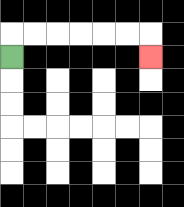{'start': '[0, 2]', 'end': '[6, 2]', 'path_directions': 'U,R,R,R,R,R,R,D', 'path_coordinates': '[[0, 2], [0, 1], [1, 1], [2, 1], [3, 1], [4, 1], [5, 1], [6, 1], [6, 2]]'}